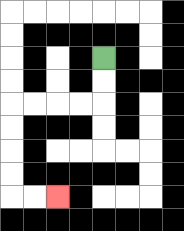{'start': '[4, 2]', 'end': '[2, 8]', 'path_directions': 'D,D,L,L,L,L,D,D,D,D,R,R', 'path_coordinates': '[[4, 2], [4, 3], [4, 4], [3, 4], [2, 4], [1, 4], [0, 4], [0, 5], [0, 6], [0, 7], [0, 8], [1, 8], [2, 8]]'}